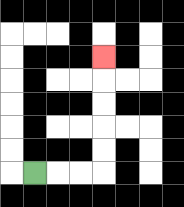{'start': '[1, 7]', 'end': '[4, 2]', 'path_directions': 'R,R,R,U,U,U,U,U', 'path_coordinates': '[[1, 7], [2, 7], [3, 7], [4, 7], [4, 6], [4, 5], [4, 4], [4, 3], [4, 2]]'}